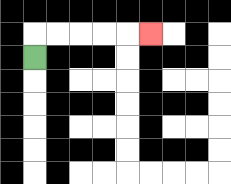{'start': '[1, 2]', 'end': '[6, 1]', 'path_directions': 'U,R,R,R,R,R', 'path_coordinates': '[[1, 2], [1, 1], [2, 1], [3, 1], [4, 1], [5, 1], [6, 1]]'}